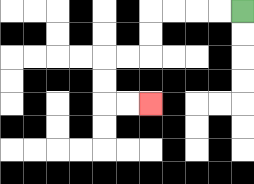{'start': '[10, 0]', 'end': '[6, 4]', 'path_directions': 'L,L,L,L,D,D,L,L,D,D,R,R', 'path_coordinates': '[[10, 0], [9, 0], [8, 0], [7, 0], [6, 0], [6, 1], [6, 2], [5, 2], [4, 2], [4, 3], [4, 4], [5, 4], [6, 4]]'}